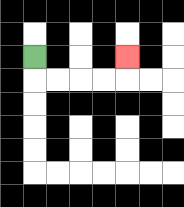{'start': '[1, 2]', 'end': '[5, 2]', 'path_directions': 'D,R,R,R,R,U', 'path_coordinates': '[[1, 2], [1, 3], [2, 3], [3, 3], [4, 3], [5, 3], [5, 2]]'}